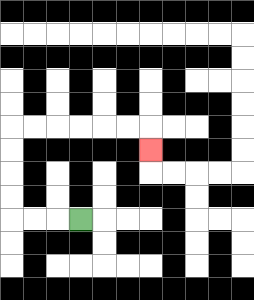{'start': '[3, 9]', 'end': '[6, 6]', 'path_directions': 'L,L,L,U,U,U,U,R,R,R,R,R,R,D', 'path_coordinates': '[[3, 9], [2, 9], [1, 9], [0, 9], [0, 8], [0, 7], [0, 6], [0, 5], [1, 5], [2, 5], [3, 5], [4, 5], [5, 5], [6, 5], [6, 6]]'}